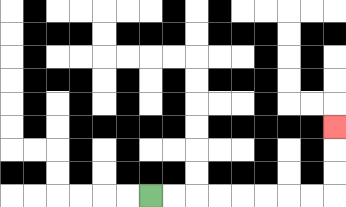{'start': '[6, 8]', 'end': '[14, 5]', 'path_directions': 'R,R,R,R,R,R,R,R,U,U,U', 'path_coordinates': '[[6, 8], [7, 8], [8, 8], [9, 8], [10, 8], [11, 8], [12, 8], [13, 8], [14, 8], [14, 7], [14, 6], [14, 5]]'}